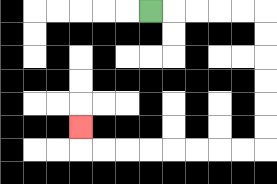{'start': '[6, 0]', 'end': '[3, 5]', 'path_directions': 'R,R,R,R,R,D,D,D,D,D,D,L,L,L,L,L,L,L,L,U', 'path_coordinates': '[[6, 0], [7, 0], [8, 0], [9, 0], [10, 0], [11, 0], [11, 1], [11, 2], [11, 3], [11, 4], [11, 5], [11, 6], [10, 6], [9, 6], [8, 6], [7, 6], [6, 6], [5, 6], [4, 6], [3, 6], [3, 5]]'}